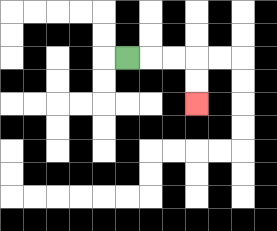{'start': '[5, 2]', 'end': '[8, 4]', 'path_directions': 'R,R,R,D,D', 'path_coordinates': '[[5, 2], [6, 2], [7, 2], [8, 2], [8, 3], [8, 4]]'}